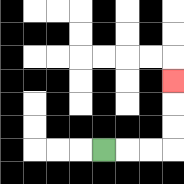{'start': '[4, 6]', 'end': '[7, 3]', 'path_directions': 'R,R,R,U,U,U', 'path_coordinates': '[[4, 6], [5, 6], [6, 6], [7, 6], [7, 5], [7, 4], [7, 3]]'}